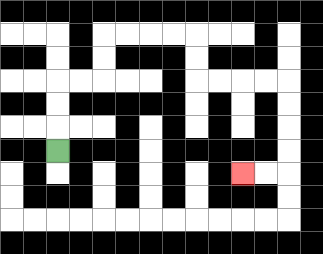{'start': '[2, 6]', 'end': '[10, 7]', 'path_directions': 'U,U,U,R,R,U,U,R,R,R,R,D,D,R,R,R,R,D,D,D,D,L,L', 'path_coordinates': '[[2, 6], [2, 5], [2, 4], [2, 3], [3, 3], [4, 3], [4, 2], [4, 1], [5, 1], [6, 1], [7, 1], [8, 1], [8, 2], [8, 3], [9, 3], [10, 3], [11, 3], [12, 3], [12, 4], [12, 5], [12, 6], [12, 7], [11, 7], [10, 7]]'}